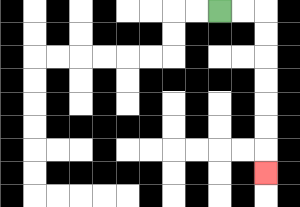{'start': '[9, 0]', 'end': '[11, 7]', 'path_directions': 'R,R,D,D,D,D,D,D,D', 'path_coordinates': '[[9, 0], [10, 0], [11, 0], [11, 1], [11, 2], [11, 3], [11, 4], [11, 5], [11, 6], [11, 7]]'}